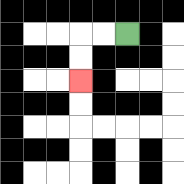{'start': '[5, 1]', 'end': '[3, 3]', 'path_directions': 'L,L,D,D', 'path_coordinates': '[[5, 1], [4, 1], [3, 1], [3, 2], [3, 3]]'}